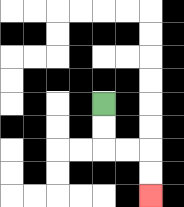{'start': '[4, 4]', 'end': '[6, 8]', 'path_directions': 'D,D,R,R,D,D', 'path_coordinates': '[[4, 4], [4, 5], [4, 6], [5, 6], [6, 6], [6, 7], [6, 8]]'}